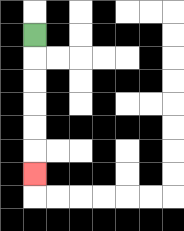{'start': '[1, 1]', 'end': '[1, 7]', 'path_directions': 'D,D,D,D,D,D', 'path_coordinates': '[[1, 1], [1, 2], [1, 3], [1, 4], [1, 5], [1, 6], [1, 7]]'}